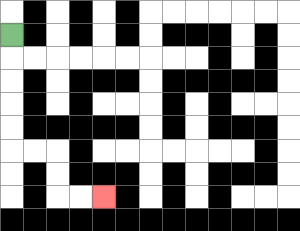{'start': '[0, 1]', 'end': '[4, 8]', 'path_directions': 'D,D,D,D,D,R,R,D,D,R,R', 'path_coordinates': '[[0, 1], [0, 2], [0, 3], [0, 4], [0, 5], [0, 6], [1, 6], [2, 6], [2, 7], [2, 8], [3, 8], [4, 8]]'}